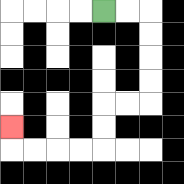{'start': '[4, 0]', 'end': '[0, 5]', 'path_directions': 'R,R,D,D,D,D,L,L,D,D,L,L,L,L,U', 'path_coordinates': '[[4, 0], [5, 0], [6, 0], [6, 1], [6, 2], [6, 3], [6, 4], [5, 4], [4, 4], [4, 5], [4, 6], [3, 6], [2, 6], [1, 6], [0, 6], [0, 5]]'}